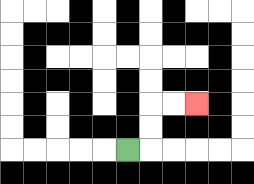{'start': '[5, 6]', 'end': '[8, 4]', 'path_directions': 'R,U,U,R,R', 'path_coordinates': '[[5, 6], [6, 6], [6, 5], [6, 4], [7, 4], [8, 4]]'}